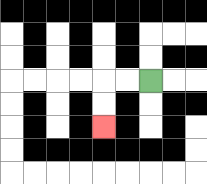{'start': '[6, 3]', 'end': '[4, 5]', 'path_directions': 'L,L,D,D', 'path_coordinates': '[[6, 3], [5, 3], [4, 3], [4, 4], [4, 5]]'}